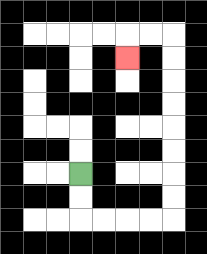{'start': '[3, 7]', 'end': '[5, 2]', 'path_directions': 'D,D,R,R,R,R,U,U,U,U,U,U,U,U,L,L,D', 'path_coordinates': '[[3, 7], [3, 8], [3, 9], [4, 9], [5, 9], [6, 9], [7, 9], [7, 8], [7, 7], [7, 6], [7, 5], [7, 4], [7, 3], [7, 2], [7, 1], [6, 1], [5, 1], [5, 2]]'}